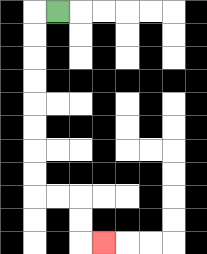{'start': '[2, 0]', 'end': '[4, 10]', 'path_directions': 'L,D,D,D,D,D,D,D,D,R,R,D,D,R', 'path_coordinates': '[[2, 0], [1, 0], [1, 1], [1, 2], [1, 3], [1, 4], [1, 5], [1, 6], [1, 7], [1, 8], [2, 8], [3, 8], [3, 9], [3, 10], [4, 10]]'}